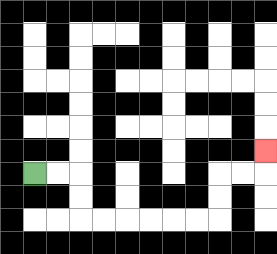{'start': '[1, 7]', 'end': '[11, 6]', 'path_directions': 'R,R,D,D,R,R,R,R,R,R,U,U,R,R,U', 'path_coordinates': '[[1, 7], [2, 7], [3, 7], [3, 8], [3, 9], [4, 9], [5, 9], [6, 9], [7, 9], [8, 9], [9, 9], [9, 8], [9, 7], [10, 7], [11, 7], [11, 6]]'}